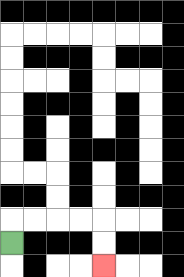{'start': '[0, 10]', 'end': '[4, 11]', 'path_directions': 'U,R,R,R,R,D,D', 'path_coordinates': '[[0, 10], [0, 9], [1, 9], [2, 9], [3, 9], [4, 9], [4, 10], [4, 11]]'}